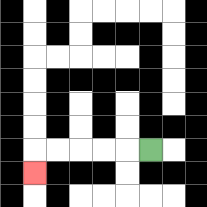{'start': '[6, 6]', 'end': '[1, 7]', 'path_directions': 'L,L,L,L,L,D', 'path_coordinates': '[[6, 6], [5, 6], [4, 6], [3, 6], [2, 6], [1, 6], [1, 7]]'}